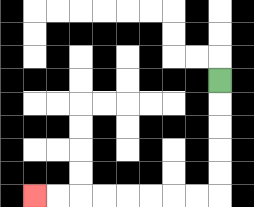{'start': '[9, 3]', 'end': '[1, 8]', 'path_directions': 'D,D,D,D,D,L,L,L,L,L,L,L,L', 'path_coordinates': '[[9, 3], [9, 4], [9, 5], [9, 6], [9, 7], [9, 8], [8, 8], [7, 8], [6, 8], [5, 8], [4, 8], [3, 8], [2, 8], [1, 8]]'}